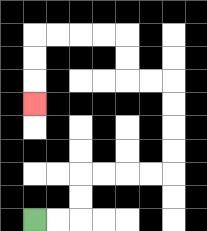{'start': '[1, 9]', 'end': '[1, 4]', 'path_directions': 'R,R,U,U,R,R,R,R,U,U,U,U,L,L,U,U,L,L,L,L,D,D,D', 'path_coordinates': '[[1, 9], [2, 9], [3, 9], [3, 8], [3, 7], [4, 7], [5, 7], [6, 7], [7, 7], [7, 6], [7, 5], [7, 4], [7, 3], [6, 3], [5, 3], [5, 2], [5, 1], [4, 1], [3, 1], [2, 1], [1, 1], [1, 2], [1, 3], [1, 4]]'}